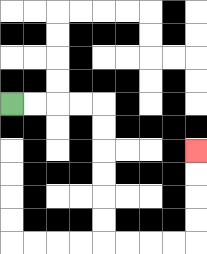{'start': '[0, 4]', 'end': '[8, 6]', 'path_directions': 'R,R,R,R,D,D,D,D,D,D,R,R,R,R,U,U,U,U', 'path_coordinates': '[[0, 4], [1, 4], [2, 4], [3, 4], [4, 4], [4, 5], [4, 6], [4, 7], [4, 8], [4, 9], [4, 10], [5, 10], [6, 10], [7, 10], [8, 10], [8, 9], [8, 8], [8, 7], [8, 6]]'}